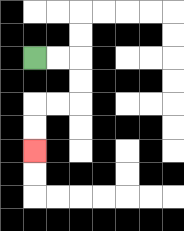{'start': '[1, 2]', 'end': '[1, 6]', 'path_directions': 'R,R,D,D,L,L,D,D', 'path_coordinates': '[[1, 2], [2, 2], [3, 2], [3, 3], [3, 4], [2, 4], [1, 4], [1, 5], [1, 6]]'}